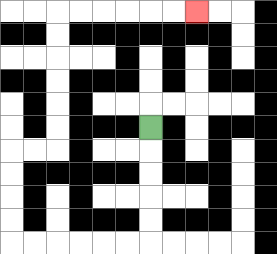{'start': '[6, 5]', 'end': '[8, 0]', 'path_directions': 'D,D,D,D,D,L,L,L,L,L,L,U,U,U,U,R,R,U,U,U,U,U,U,R,R,R,R,R,R', 'path_coordinates': '[[6, 5], [6, 6], [6, 7], [6, 8], [6, 9], [6, 10], [5, 10], [4, 10], [3, 10], [2, 10], [1, 10], [0, 10], [0, 9], [0, 8], [0, 7], [0, 6], [1, 6], [2, 6], [2, 5], [2, 4], [2, 3], [2, 2], [2, 1], [2, 0], [3, 0], [4, 0], [5, 0], [6, 0], [7, 0], [8, 0]]'}